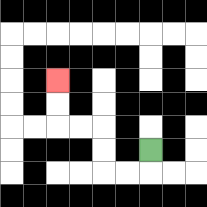{'start': '[6, 6]', 'end': '[2, 3]', 'path_directions': 'D,L,L,U,U,L,L,U,U', 'path_coordinates': '[[6, 6], [6, 7], [5, 7], [4, 7], [4, 6], [4, 5], [3, 5], [2, 5], [2, 4], [2, 3]]'}